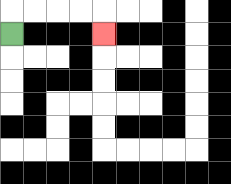{'start': '[0, 1]', 'end': '[4, 1]', 'path_directions': 'U,R,R,R,R,D', 'path_coordinates': '[[0, 1], [0, 0], [1, 0], [2, 0], [3, 0], [4, 0], [4, 1]]'}